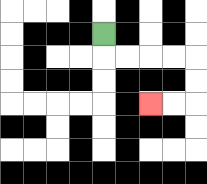{'start': '[4, 1]', 'end': '[6, 4]', 'path_directions': 'D,R,R,R,R,D,D,L,L', 'path_coordinates': '[[4, 1], [4, 2], [5, 2], [6, 2], [7, 2], [8, 2], [8, 3], [8, 4], [7, 4], [6, 4]]'}